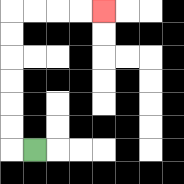{'start': '[1, 6]', 'end': '[4, 0]', 'path_directions': 'L,U,U,U,U,U,U,R,R,R,R', 'path_coordinates': '[[1, 6], [0, 6], [0, 5], [0, 4], [0, 3], [0, 2], [0, 1], [0, 0], [1, 0], [2, 0], [3, 0], [4, 0]]'}